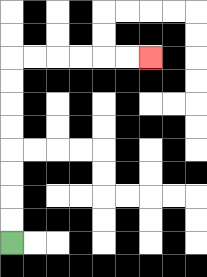{'start': '[0, 10]', 'end': '[6, 2]', 'path_directions': 'U,U,U,U,U,U,U,U,R,R,R,R,R,R', 'path_coordinates': '[[0, 10], [0, 9], [0, 8], [0, 7], [0, 6], [0, 5], [0, 4], [0, 3], [0, 2], [1, 2], [2, 2], [3, 2], [4, 2], [5, 2], [6, 2]]'}